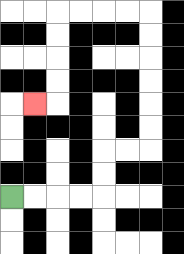{'start': '[0, 8]', 'end': '[1, 4]', 'path_directions': 'R,R,R,R,U,U,R,R,U,U,U,U,U,U,L,L,L,L,D,D,D,D,L', 'path_coordinates': '[[0, 8], [1, 8], [2, 8], [3, 8], [4, 8], [4, 7], [4, 6], [5, 6], [6, 6], [6, 5], [6, 4], [6, 3], [6, 2], [6, 1], [6, 0], [5, 0], [4, 0], [3, 0], [2, 0], [2, 1], [2, 2], [2, 3], [2, 4], [1, 4]]'}